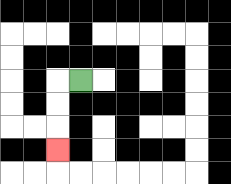{'start': '[3, 3]', 'end': '[2, 6]', 'path_directions': 'L,D,D,D', 'path_coordinates': '[[3, 3], [2, 3], [2, 4], [2, 5], [2, 6]]'}